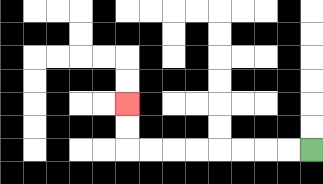{'start': '[13, 6]', 'end': '[5, 4]', 'path_directions': 'L,L,L,L,L,L,L,L,U,U', 'path_coordinates': '[[13, 6], [12, 6], [11, 6], [10, 6], [9, 6], [8, 6], [7, 6], [6, 6], [5, 6], [5, 5], [5, 4]]'}